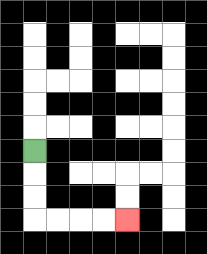{'start': '[1, 6]', 'end': '[5, 9]', 'path_directions': 'D,D,D,R,R,R,R', 'path_coordinates': '[[1, 6], [1, 7], [1, 8], [1, 9], [2, 9], [3, 9], [4, 9], [5, 9]]'}